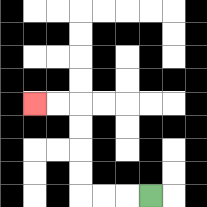{'start': '[6, 8]', 'end': '[1, 4]', 'path_directions': 'L,L,L,U,U,U,U,L,L', 'path_coordinates': '[[6, 8], [5, 8], [4, 8], [3, 8], [3, 7], [3, 6], [3, 5], [3, 4], [2, 4], [1, 4]]'}